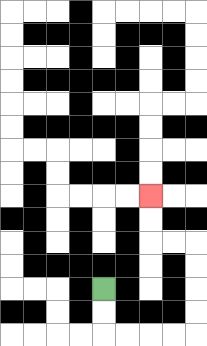{'start': '[4, 12]', 'end': '[6, 8]', 'path_directions': 'D,D,R,R,R,R,U,U,U,U,L,L,U,U', 'path_coordinates': '[[4, 12], [4, 13], [4, 14], [5, 14], [6, 14], [7, 14], [8, 14], [8, 13], [8, 12], [8, 11], [8, 10], [7, 10], [6, 10], [6, 9], [6, 8]]'}